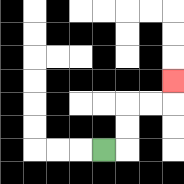{'start': '[4, 6]', 'end': '[7, 3]', 'path_directions': 'R,U,U,R,R,U', 'path_coordinates': '[[4, 6], [5, 6], [5, 5], [5, 4], [6, 4], [7, 4], [7, 3]]'}